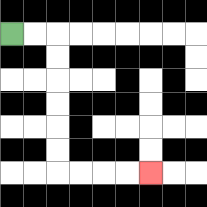{'start': '[0, 1]', 'end': '[6, 7]', 'path_directions': 'R,R,D,D,D,D,D,D,R,R,R,R', 'path_coordinates': '[[0, 1], [1, 1], [2, 1], [2, 2], [2, 3], [2, 4], [2, 5], [2, 6], [2, 7], [3, 7], [4, 7], [5, 7], [6, 7]]'}